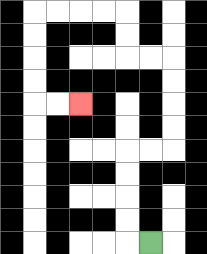{'start': '[6, 10]', 'end': '[3, 4]', 'path_directions': 'L,U,U,U,U,R,R,U,U,U,U,L,L,U,U,L,L,L,L,D,D,D,D,R,R', 'path_coordinates': '[[6, 10], [5, 10], [5, 9], [5, 8], [5, 7], [5, 6], [6, 6], [7, 6], [7, 5], [7, 4], [7, 3], [7, 2], [6, 2], [5, 2], [5, 1], [5, 0], [4, 0], [3, 0], [2, 0], [1, 0], [1, 1], [1, 2], [1, 3], [1, 4], [2, 4], [3, 4]]'}